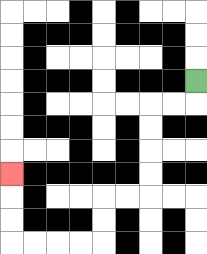{'start': '[8, 3]', 'end': '[0, 7]', 'path_directions': 'D,L,L,D,D,D,D,L,L,D,D,L,L,L,L,U,U,U', 'path_coordinates': '[[8, 3], [8, 4], [7, 4], [6, 4], [6, 5], [6, 6], [6, 7], [6, 8], [5, 8], [4, 8], [4, 9], [4, 10], [3, 10], [2, 10], [1, 10], [0, 10], [0, 9], [0, 8], [0, 7]]'}